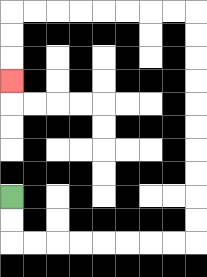{'start': '[0, 8]', 'end': '[0, 3]', 'path_directions': 'D,D,R,R,R,R,R,R,R,R,U,U,U,U,U,U,U,U,U,U,L,L,L,L,L,L,L,L,D,D,D', 'path_coordinates': '[[0, 8], [0, 9], [0, 10], [1, 10], [2, 10], [3, 10], [4, 10], [5, 10], [6, 10], [7, 10], [8, 10], [8, 9], [8, 8], [8, 7], [8, 6], [8, 5], [8, 4], [8, 3], [8, 2], [8, 1], [8, 0], [7, 0], [6, 0], [5, 0], [4, 0], [3, 0], [2, 0], [1, 0], [0, 0], [0, 1], [0, 2], [0, 3]]'}